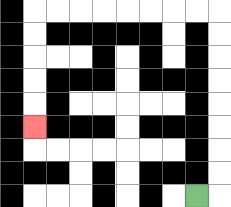{'start': '[8, 8]', 'end': '[1, 5]', 'path_directions': 'R,U,U,U,U,U,U,U,U,L,L,L,L,L,L,L,L,D,D,D,D,D', 'path_coordinates': '[[8, 8], [9, 8], [9, 7], [9, 6], [9, 5], [9, 4], [9, 3], [9, 2], [9, 1], [9, 0], [8, 0], [7, 0], [6, 0], [5, 0], [4, 0], [3, 0], [2, 0], [1, 0], [1, 1], [1, 2], [1, 3], [1, 4], [1, 5]]'}